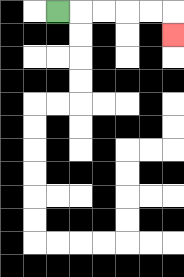{'start': '[2, 0]', 'end': '[7, 1]', 'path_directions': 'R,R,R,R,R,D', 'path_coordinates': '[[2, 0], [3, 0], [4, 0], [5, 0], [6, 0], [7, 0], [7, 1]]'}